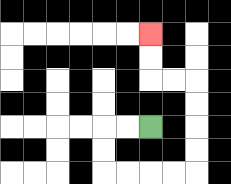{'start': '[6, 5]', 'end': '[6, 1]', 'path_directions': 'L,L,D,D,R,R,R,R,U,U,U,U,L,L,U,U', 'path_coordinates': '[[6, 5], [5, 5], [4, 5], [4, 6], [4, 7], [5, 7], [6, 7], [7, 7], [8, 7], [8, 6], [8, 5], [8, 4], [8, 3], [7, 3], [6, 3], [6, 2], [6, 1]]'}